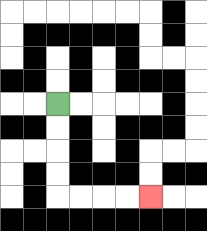{'start': '[2, 4]', 'end': '[6, 8]', 'path_directions': 'D,D,D,D,R,R,R,R', 'path_coordinates': '[[2, 4], [2, 5], [2, 6], [2, 7], [2, 8], [3, 8], [4, 8], [5, 8], [6, 8]]'}